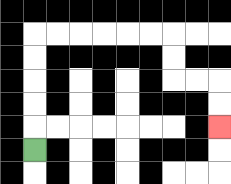{'start': '[1, 6]', 'end': '[9, 5]', 'path_directions': 'U,U,U,U,U,R,R,R,R,R,R,D,D,R,R,D,D', 'path_coordinates': '[[1, 6], [1, 5], [1, 4], [1, 3], [1, 2], [1, 1], [2, 1], [3, 1], [4, 1], [5, 1], [6, 1], [7, 1], [7, 2], [7, 3], [8, 3], [9, 3], [9, 4], [9, 5]]'}